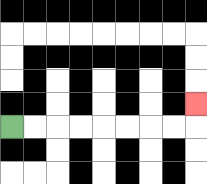{'start': '[0, 5]', 'end': '[8, 4]', 'path_directions': 'R,R,R,R,R,R,R,R,U', 'path_coordinates': '[[0, 5], [1, 5], [2, 5], [3, 5], [4, 5], [5, 5], [6, 5], [7, 5], [8, 5], [8, 4]]'}